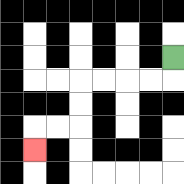{'start': '[7, 2]', 'end': '[1, 6]', 'path_directions': 'D,L,L,L,L,D,D,L,L,D', 'path_coordinates': '[[7, 2], [7, 3], [6, 3], [5, 3], [4, 3], [3, 3], [3, 4], [3, 5], [2, 5], [1, 5], [1, 6]]'}